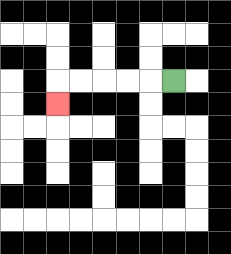{'start': '[7, 3]', 'end': '[2, 4]', 'path_directions': 'L,L,L,L,L,D', 'path_coordinates': '[[7, 3], [6, 3], [5, 3], [4, 3], [3, 3], [2, 3], [2, 4]]'}